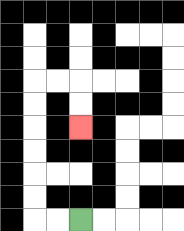{'start': '[3, 9]', 'end': '[3, 5]', 'path_directions': 'L,L,U,U,U,U,U,U,R,R,D,D', 'path_coordinates': '[[3, 9], [2, 9], [1, 9], [1, 8], [1, 7], [1, 6], [1, 5], [1, 4], [1, 3], [2, 3], [3, 3], [3, 4], [3, 5]]'}